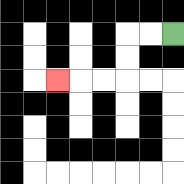{'start': '[7, 1]', 'end': '[2, 3]', 'path_directions': 'L,L,D,D,L,L,L', 'path_coordinates': '[[7, 1], [6, 1], [5, 1], [5, 2], [5, 3], [4, 3], [3, 3], [2, 3]]'}